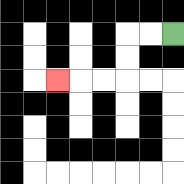{'start': '[7, 1]', 'end': '[2, 3]', 'path_directions': 'L,L,D,D,L,L,L', 'path_coordinates': '[[7, 1], [6, 1], [5, 1], [5, 2], [5, 3], [4, 3], [3, 3], [2, 3]]'}